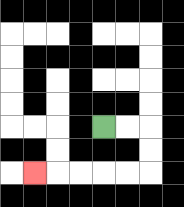{'start': '[4, 5]', 'end': '[1, 7]', 'path_directions': 'R,R,D,D,L,L,L,L,L', 'path_coordinates': '[[4, 5], [5, 5], [6, 5], [6, 6], [6, 7], [5, 7], [4, 7], [3, 7], [2, 7], [1, 7]]'}